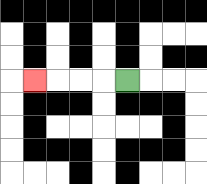{'start': '[5, 3]', 'end': '[1, 3]', 'path_directions': 'L,L,L,L', 'path_coordinates': '[[5, 3], [4, 3], [3, 3], [2, 3], [1, 3]]'}